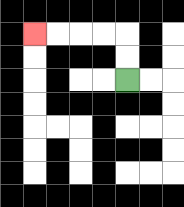{'start': '[5, 3]', 'end': '[1, 1]', 'path_directions': 'U,U,L,L,L,L', 'path_coordinates': '[[5, 3], [5, 2], [5, 1], [4, 1], [3, 1], [2, 1], [1, 1]]'}